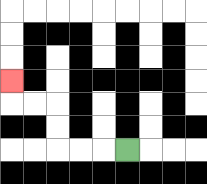{'start': '[5, 6]', 'end': '[0, 3]', 'path_directions': 'L,L,L,U,U,L,L,U', 'path_coordinates': '[[5, 6], [4, 6], [3, 6], [2, 6], [2, 5], [2, 4], [1, 4], [0, 4], [0, 3]]'}